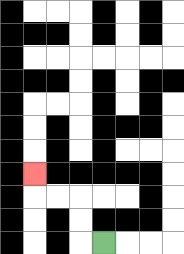{'start': '[4, 10]', 'end': '[1, 7]', 'path_directions': 'L,U,U,L,L,U', 'path_coordinates': '[[4, 10], [3, 10], [3, 9], [3, 8], [2, 8], [1, 8], [1, 7]]'}